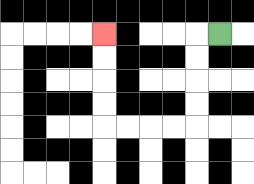{'start': '[9, 1]', 'end': '[4, 1]', 'path_directions': 'L,D,D,D,D,L,L,L,L,U,U,U,U', 'path_coordinates': '[[9, 1], [8, 1], [8, 2], [8, 3], [8, 4], [8, 5], [7, 5], [6, 5], [5, 5], [4, 5], [4, 4], [4, 3], [4, 2], [4, 1]]'}